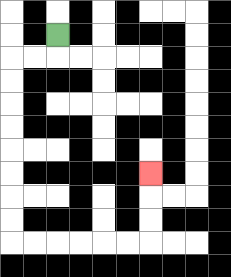{'start': '[2, 1]', 'end': '[6, 7]', 'path_directions': 'D,L,L,D,D,D,D,D,D,D,D,R,R,R,R,R,R,U,U,U', 'path_coordinates': '[[2, 1], [2, 2], [1, 2], [0, 2], [0, 3], [0, 4], [0, 5], [0, 6], [0, 7], [0, 8], [0, 9], [0, 10], [1, 10], [2, 10], [3, 10], [4, 10], [5, 10], [6, 10], [6, 9], [6, 8], [6, 7]]'}